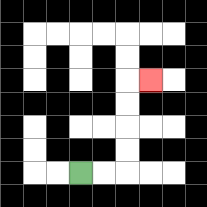{'start': '[3, 7]', 'end': '[6, 3]', 'path_directions': 'R,R,U,U,U,U,R', 'path_coordinates': '[[3, 7], [4, 7], [5, 7], [5, 6], [5, 5], [5, 4], [5, 3], [6, 3]]'}